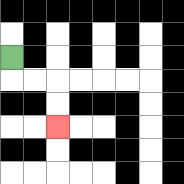{'start': '[0, 2]', 'end': '[2, 5]', 'path_directions': 'D,R,R,D,D', 'path_coordinates': '[[0, 2], [0, 3], [1, 3], [2, 3], [2, 4], [2, 5]]'}